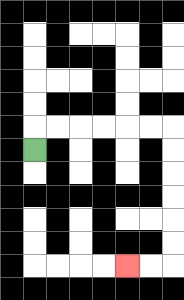{'start': '[1, 6]', 'end': '[5, 11]', 'path_directions': 'U,R,R,R,R,R,R,D,D,D,D,D,D,L,L', 'path_coordinates': '[[1, 6], [1, 5], [2, 5], [3, 5], [4, 5], [5, 5], [6, 5], [7, 5], [7, 6], [7, 7], [7, 8], [7, 9], [7, 10], [7, 11], [6, 11], [5, 11]]'}